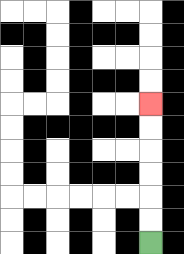{'start': '[6, 10]', 'end': '[6, 4]', 'path_directions': 'U,U,U,U,U,U', 'path_coordinates': '[[6, 10], [6, 9], [6, 8], [6, 7], [6, 6], [6, 5], [6, 4]]'}